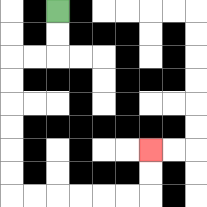{'start': '[2, 0]', 'end': '[6, 6]', 'path_directions': 'D,D,L,L,D,D,D,D,D,D,R,R,R,R,R,R,U,U', 'path_coordinates': '[[2, 0], [2, 1], [2, 2], [1, 2], [0, 2], [0, 3], [0, 4], [0, 5], [0, 6], [0, 7], [0, 8], [1, 8], [2, 8], [3, 8], [4, 8], [5, 8], [6, 8], [6, 7], [6, 6]]'}